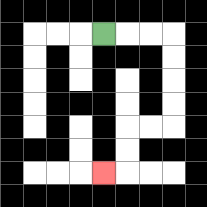{'start': '[4, 1]', 'end': '[4, 7]', 'path_directions': 'R,R,R,D,D,D,D,L,L,D,D,L', 'path_coordinates': '[[4, 1], [5, 1], [6, 1], [7, 1], [7, 2], [7, 3], [7, 4], [7, 5], [6, 5], [5, 5], [5, 6], [5, 7], [4, 7]]'}